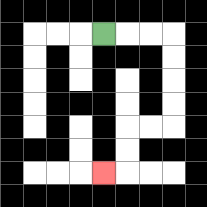{'start': '[4, 1]', 'end': '[4, 7]', 'path_directions': 'R,R,R,D,D,D,D,L,L,D,D,L', 'path_coordinates': '[[4, 1], [5, 1], [6, 1], [7, 1], [7, 2], [7, 3], [7, 4], [7, 5], [6, 5], [5, 5], [5, 6], [5, 7], [4, 7]]'}